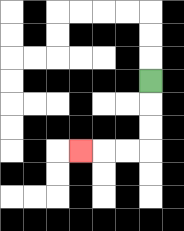{'start': '[6, 3]', 'end': '[3, 6]', 'path_directions': 'D,D,D,L,L,L', 'path_coordinates': '[[6, 3], [6, 4], [6, 5], [6, 6], [5, 6], [4, 6], [3, 6]]'}